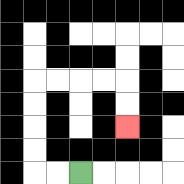{'start': '[3, 7]', 'end': '[5, 5]', 'path_directions': 'L,L,U,U,U,U,R,R,R,R,D,D', 'path_coordinates': '[[3, 7], [2, 7], [1, 7], [1, 6], [1, 5], [1, 4], [1, 3], [2, 3], [3, 3], [4, 3], [5, 3], [5, 4], [5, 5]]'}